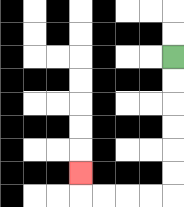{'start': '[7, 2]', 'end': '[3, 7]', 'path_directions': 'D,D,D,D,D,D,L,L,L,L,U', 'path_coordinates': '[[7, 2], [7, 3], [7, 4], [7, 5], [7, 6], [7, 7], [7, 8], [6, 8], [5, 8], [4, 8], [3, 8], [3, 7]]'}